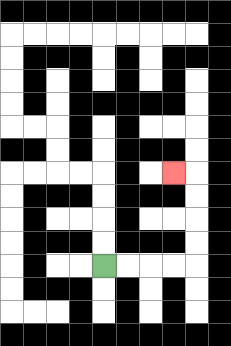{'start': '[4, 11]', 'end': '[7, 7]', 'path_directions': 'R,R,R,R,U,U,U,U,L', 'path_coordinates': '[[4, 11], [5, 11], [6, 11], [7, 11], [8, 11], [8, 10], [8, 9], [8, 8], [8, 7], [7, 7]]'}